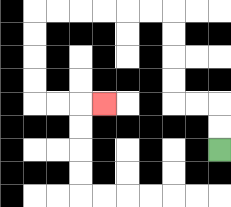{'start': '[9, 6]', 'end': '[4, 4]', 'path_directions': 'U,U,L,L,U,U,U,U,L,L,L,L,L,L,D,D,D,D,R,R,R', 'path_coordinates': '[[9, 6], [9, 5], [9, 4], [8, 4], [7, 4], [7, 3], [7, 2], [7, 1], [7, 0], [6, 0], [5, 0], [4, 0], [3, 0], [2, 0], [1, 0], [1, 1], [1, 2], [1, 3], [1, 4], [2, 4], [3, 4], [4, 4]]'}